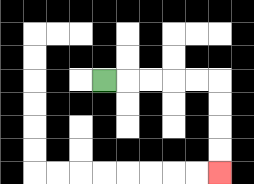{'start': '[4, 3]', 'end': '[9, 7]', 'path_directions': 'R,R,R,R,R,D,D,D,D', 'path_coordinates': '[[4, 3], [5, 3], [6, 3], [7, 3], [8, 3], [9, 3], [9, 4], [9, 5], [9, 6], [9, 7]]'}